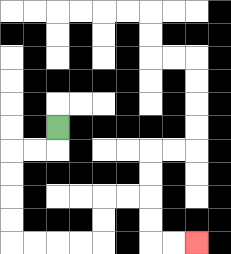{'start': '[2, 5]', 'end': '[8, 10]', 'path_directions': 'D,L,L,D,D,D,D,R,R,R,R,U,U,R,R,D,D,R,R', 'path_coordinates': '[[2, 5], [2, 6], [1, 6], [0, 6], [0, 7], [0, 8], [0, 9], [0, 10], [1, 10], [2, 10], [3, 10], [4, 10], [4, 9], [4, 8], [5, 8], [6, 8], [6, 9], [6, 10], [7, 10], [8, 10]]'}